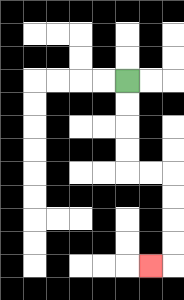{'start': '[5, 3]', 'end': '[6, 11]', 'path_directions': 'D,D,D,D,R,R,D,D,D,D,L', 'path_coordinates': '[[5, 3], [5, 4], [5, 5], [5, 6], [5, 7], [6, 7], [7, 7], [7, 8], [7, 9], [7, 10], [7, 11], [6, 11]]'}